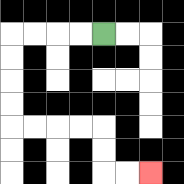{'start': '[4, 1]', 'end': '[6, 7]', 'path_directions': 'L,L,L,L,D,D,D,D,R,R,R,R,D,D,R,R', 'path_coordinates': '[[4, 1], [3, 1], [2, 1], [1, 1], [0, 1], [0, 2], [0, 3], [0, 4], [0, 5], [1, 5], [2, 5], [3, 5], [4, 5], [4, 6], [4, 7], [5, 7], [6, 7]]'}